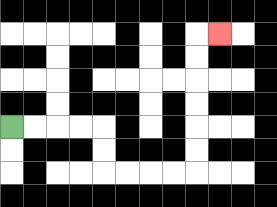{'start': '[0, 5]', 'end': '[9, 1]', 'path_directions': 'R,R,R,R,D,D,R,R,R,R,U,U,U,U,U,U,R', 'path_coordinates': '[[0, 5], [1, 5], [2, 5], [3, 5], [4, 5], [4, 6], [4, 7], [5, 7], [6, 7], [7, 7], [8, 7], [8, 6], [8, 5], [8, 4], [8, 3], [8, 2], [8, 1], [9, 1]]'}